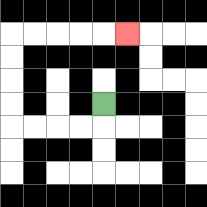{'start': '[4, 4]', 'end': '[5, 1]', 'path_directions': 'D,L,L,L,L,U,U,U,U,R,R,R,R,R', 'path_coordinates': '[[4, 4], [4, 5], [3, 5], [2, 5], [1, 5], [0, 5], [0, 4], [0, 3], [0, 2], [0, 1], [1, 1], [2, 1], [3, 1], [4, 1], [5, 1]]'}